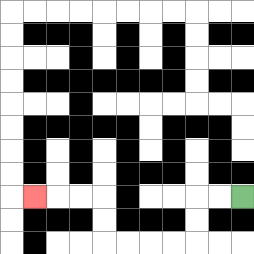{'start': '[10, 8]', 'end': '[1, 8]', 'path_directions': 'L,L,D,D,L,L,L,L,U,U,L,L,L', 'path_coordinates': '[[10, 8], [9, 8], [8, 8], [8, 9], [8, 10], [7, 10], [6, 10], [5, 10], [4, 10], [4, 9], [4, 8], [3, 8], [2, 8], [1, 8]]'}